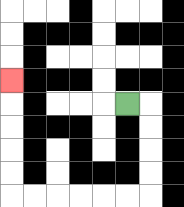{'start': '[5, 4]', 'end': '[0, 3]', 'path_directions': 'R,D,D,D,D,L,L,L,L,L,L,U,U,U,U,U', 'path_coordinates': '[[5, 4], [6, 4], [6, 5], [6, 6], [6, 7], [6, 8], [5, 8], [4, 8], [3, 8], [2, 8], [1, 8], [0, 8], [0, 7], [0, 6], [0, 5], [0, 4], [0, 3]]'}